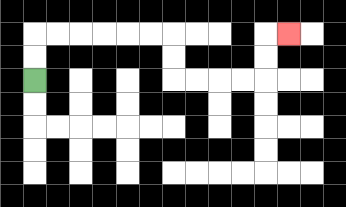{'start': '[1, 3]', 'end': '[12, 1]', 'path_directions': 'U,U,R,R,R,R,R,R,D,D,R,R,R,R,U,U,R', 'path_coordinates': '[[1, 3], [1, 2], [1, 1], [2, 1], [3, 1], [4, 1], [5, 1], [6, 1], [7, 1], [7, 2], [7, 3], [8, 3], [9, 3], [10, 3], [11, 3], [11, 2], [11, 1], [12, 1]]'}